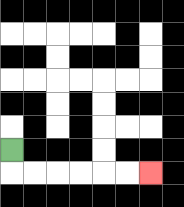{'start': '[0, 6]', 'end': '[6, 7]', 'path_directions': 'D,R,R,R,R,R,R', 'path_coordinates': '[[0, 6], [0, 7], [1, 7], [2, 7], [3, 7], [4, 7], [5, 7], [6, 7]]'}